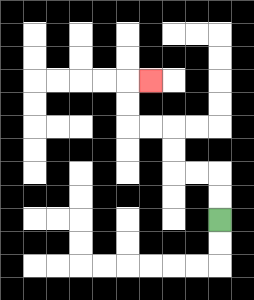{'start': '[9, 9]', 'end': '[6, 3]', 'path_directions': 'U,U,L,L,U,U,L,L,U,U,R', 'path_coordinates': '[[9, 9], [9, 8], [9, 7], [8, 7], [7, 7], [7, 6], [7, 5], [6, 5], [5, 5], [5, 4], [5, 3], [6, 3]]'}